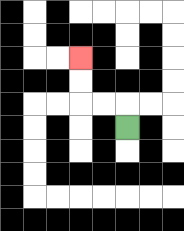{'start': '[5, 5]', 'end': '[3, 2]', 'path_directions': 'U,L,L,U,U', 'path_coordinates': '[[5, 5], [5, 4], [4, 4], [3, 4], [3, 3], [3, 2]]'}